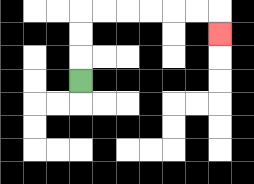{'start': '[3, 3]', 'end': '[9, 1]', 'path_directions': 'U,U,U,R,R,R,R,R,R,D', 'path_coordinates': '[[3, 3], [3, 2], [3, 1], [3, 0], [4, 0], [5, 0], [6, 0], [7, 0], [8, 0], [9, 0], [9, 1]]'}